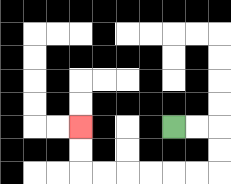{'start': '[7, 5]', 'end': '[3, 5]', 'path_directions': 'R,R,D,D,L,L,L,L,L,L,U,U', 'path_coordinates': '[[7, 5], [8, 5], [9, 5], [9, 6], [9, 7], [8, 7], [7, 7], [6, 7], [5, 7], [4, 7], [3, 7], [3, 6], [3, 5]]'}